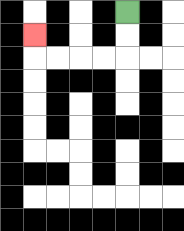{'start': '[5, 0]', 'end': '[1, 1]', 'path_directions': 'D,D,L,L,L,L,U', 'path_coordinates': '[[5, 0], [5, 1], [5, 2], [4, 2], [3, 2], [2, 2], [1, 2], [1, 1]]'}